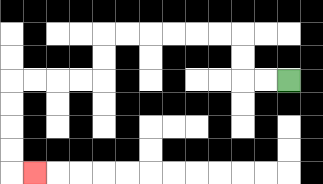{'start': '[12, 3]', 'end': '[1, 7]', 'path_directions': 'L,L,U,U,L,L,L,L,L,L,D,D,L,L,L,L,D,D,D,D,R', 'path_coordinates': '[[12, 3], [11, 3], [10, 3], [10, 2], [10, 1], [9, 1], [8, 1], [7, 1], [6, 1], [5, 1], [4, 1], [4, 2], [4, 3], [3, 3], [2, 3], [1, 3], [0, 3], [0, 4], [0, 5], [0, 6], [0, 7], [1, 7]]'}